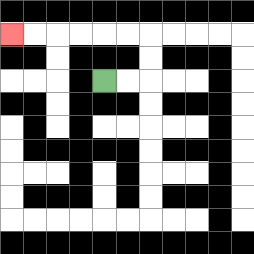{'start': '[4, 3]', 'end': '[0, 1]', 'path_directions': 'R,R,U,U,L,L,L,L,L,L', 'path_coordinates': '[[4, 3], [5, 3], [6, 3], [6, 2], [6, 1], [5, 1], [4, 1], [3, 1], [2, 1], [1, 1], [0, 1]]'}